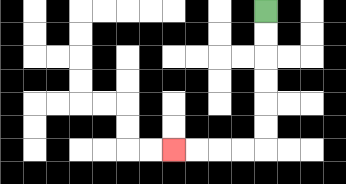{'start': '[11, 0]', 'end': '[7, 6]', 'path_directions': 'D,D,D,D,D,D,L,L,L,L', 'path_coordinates': '[[11, 0], [11, 1], [11, 2], [11, 3], [11, 4], [11, 5], [11, 6], [10, 6], [9, 6], [8, 6], [7, 6]]'}